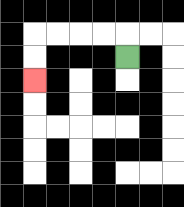{'start': '[5, 2]', 'end': '[1, 3]', 'path_directions': 'U,L,L,L,L,D,D', 'path_coordinates': '[[5, 2], [5, 1], [4, 1], [3, 1], [2, 1], [1, 1], [1, 2], [1, 3]]'}